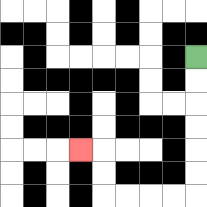{'start': '[8, 2]', 'end': '[3, 6]', 'path_directions': 'D,D,D,D,D,D,L,L,L,L,U,U,L', 'path_coordinates': '[[8, 2], [8, 3], [8, 4], [8, 5], [8, 6], [8, 7], [8, 8], [7, 8], [6, 8], [5, 8], [4, 8], [4, 7], [4, 6], [3, 6]]'}